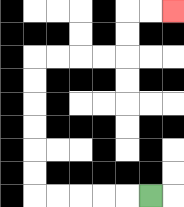{'start': '[6, 8]', 'end': '[7, 0]', 'path_directions': 'L,L,L,L,L,U,U,U,U,U,U,R,R,R,R,U,U,R,R', 'path_coordinates': '[[6, 8], [5, 8], [4, 8], [3, 8], [2, 8], [1, 8], [1, 7], [1, 6], [1, 5], [1, 4], [1, 3], [1, 2], [2, 2], [3, 2], [4, 2], [5, 2], [5, 1], [5, 0], [6, 0], [7, 0]]'}